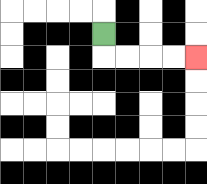{'start': '[4, 1]', 'end': '[8, 2]', 'path_directions': 'D,R,R,R,R', 'path_coordinates': '[[4, 1], [4, 2], [5, 2], [6, 2], [7, 2], [8, 2]]'}